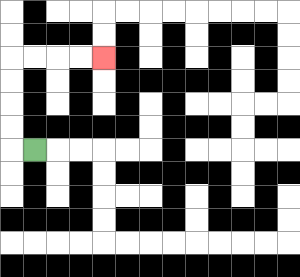{'start': '[1, 6]', 'end': '[4, 2]', 'path_directions': 'L,U,U,U,U,R,R,R,R', 'path_coordinates': '[[1, 6], [0, 6], [0, 5], [0, 4], [0, 3], [0, 2], [1, 2], [2, 2], [3, 2], [4, 2]]'}